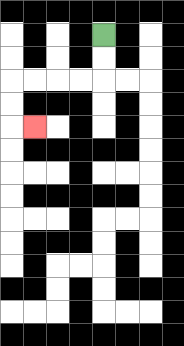{'start': '[4, 1]', 'end': '[1, 5]', 'path_directions': 'D,D,L,L,L,L,D,D,R', 'path_coordinates': '[[4, 1], [4, 2], [4, 3], [3, 3], [2, 3], [1, 3], [0, 3], [0, 4], [0, 5], [1, 5]]'}